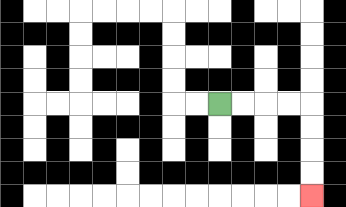{'start': '[9, 4]', 'end': '[13, 8]', 'path_directions': 'R,R,R,R,D,D,D,D', 'path_coordinates': '[[9, 4], [10, 4], [11, 4], [12, 4], [13, 4], [13, 5], [13, 6], [13, 7], [13, 8]]'}